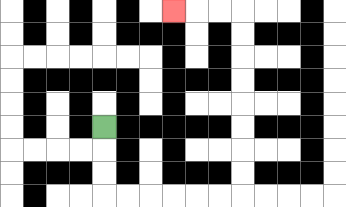{'start': '[4, 5]', 'end': '[7, 0]', 'path_directions': 'D,D,D,R,R,R,R,R,R,U,U,U,U,U,U,U,U,L,L,L', 'path_coordinates': '[[4, 5], [4, 6], [4, 7], [4, 8], [5, 8], [6, 8], [7, 8], [8, 8], [9, 8], [10, 8], [10, 7], [10, 6], [10, 5], [10, 4], [10, 3], [10, 2], [10, 1], [10, 0], [9, 0], [8, 0], [7, 0]]'}